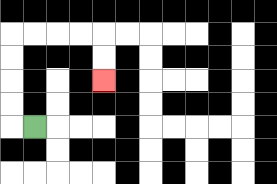{'start': '[1, 5]', 'end': '[4, 3]', 'path_directions': 'L,U,U,U,U,R,R,R,R,D,D', 'path_coordinates': '[[1, 5], [0, 5], [0, 4], [0, 3], [0, 2], [0, 1], [1, 1], [2, 1], [3, 1], [4, 1], [4, 2], [4, 3]]'}